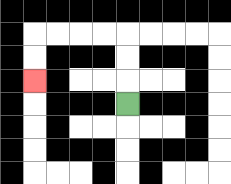{'start': '[5, 4]', 'end': '[1, 3]', 'path_directions': 'U,U,U,L,L,L,L,D,D', 'path_coordinates': '[[5, 4], [5, 3], [5, 2], [5, 1], [4, 1], [3, 1], [2, 1], [1, 1], [1, 2], [1, 3]]'}